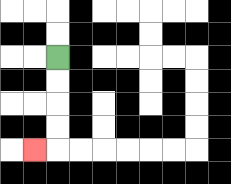{'start': '[2, 2]', 'end': '[1, 6]', 'path_directions': 'D,D,D,D,L', 'path_coordinates': '[[2, 2], [2, 3], [2, 4], [2, 5], [2, 6], [1, 6]]'}